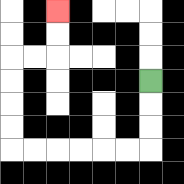{'start': '[6, 3]', 'end': '[2, 0]', 'path_directions': 'D,D,D,L,L,L,L,L,L,U,U,U,U,R,R,U,U', 'path_coordinates': '[[6, 3], [6, 4], [6, 5], [6, 6], [5, 6], [4, 6], [3, 6], [2, 6], [1, 6], [0, 6], [0, 5], [0, 4], [0, 3], [0, 2], [1, 2], [2, 2], [2, 1], [2, 0]]'}